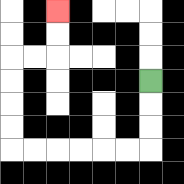{'start': '[6, 3]', 'end': '[2, 0]', 'path_directions': 'D,D,D,L,L,L,L,L,L,U,U,U,U,R,R,U,U', 'path_coordinates': '[[6, 3], [6, 4], [6, 5], [6, 6], [5, 6], [4, 6], [3, 6], [2, 6], [1, 6], [0, 6], [0, 5], [0, 4], [0, 3], [0, 2], [1, 2], [2, 2], [2, 1], [2, 0]]'}